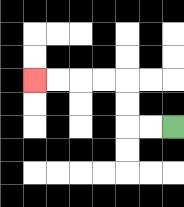{'start': '[7, 5]', 'end': '[1, 3]', 'path_directions': 'L,L,U,U,L,L,L,L', 'path_coordinates': '[[7, 5], [6, 5], [5, 5], [5, 4], [5, 3], [4, 3], [3, 3], [2, 3], [1, 3]]'}